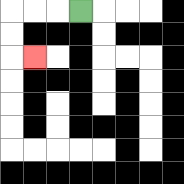{'start': '[3, 0]', 'end': '[1, 2]', 'path_directions': 'L,L,L,D,D,R', 'path_coordinates': '[[3, 0], [2, 0], [1, 0], [0, 0], [0, 1], [0, 2], [1, 2]]'}